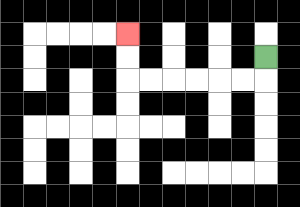{'start': '[11, 2]', 'end': '[5, 1]', 'path_directions': 'D,L,L,L,L,L,L,U,U', 'path_coordinates': '[[11, 2], [11, 3], [10, 3], [9, 3], [8, 3], [7, 3], [6, 3], [5, 3], [5, 2], [5, 1]]'}